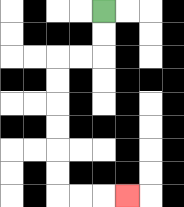{'start': '[4, 0]', 'end': '[5, 8]', 'path_directions': 'D,D,L,L,D,D,D,D,D,D,R,R,R', 'path_coordinates': '[[4, 0], [4, 1], [4, 2], [3, 2], [2, 2], [2, 3], [2, 4], [2, 5], [2, 6], [2, 7], [2, 8], [3, 8], [4, 8], [5, 8]]'}